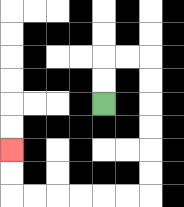{'start': '[4, 4]', 'end': '[0, 6]', 'path_directions': 'U,U,R,R,D,D,D,D,D,D,L,L,L,L,L,L,U,U', 'path_coordinates': '[[4, 4], [4, 3], [4, 2], [5, 2], [6, 2], [6, 3], [6, 4], [6, 5], [6, 6], [6, 7], [6, 8], [5, 8], [4, 8], [3, 8], [2, 8], [1, 8], [0, 8], [0, 7], [0, 6]]'}